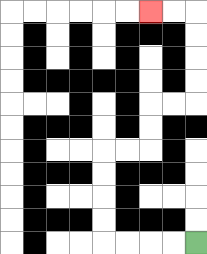{'start': '[8, 10]', 'end': '[6, 0]', 'path_directions': 'L,L,L,L,U,U,U,U,R,R,U,U,R,R,U,U,U,U,L,L', 'path_coordinates': '[[8, 10], [7, 10], [6, 10], [5, 10], [4, 10], [4, 9], [4, 8], [4, 7], [4, 6], [5, 6], [6, 6], [6, 5], [6, 4], [7, 4], [8, 4], [8, 3], [8, 2], [8, 1], [8, 0], [7, 0], [6, 0]]'}